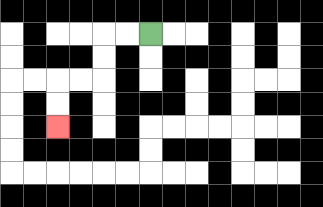{'start': '[6, 1]', 'end': '[2, 5]', 'path_directions': 'L,L,D,D,L,L,D,D', 'path_coordinates': '[[6, 1], [5, 1], [4, 1], [4, 2], [4, 3], [3, 3], [2, 3], [2, 4], [2, 5]]'}